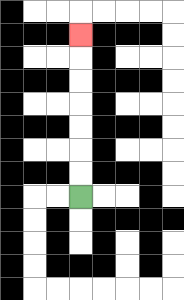{'start': '[3, 8]', 'end': '[3, 1]', 'path_directions': 'U,U,U,U,U,U,U', 'path_coordinates': '[[3, 8], [3, 7], [3, 6], [3, 5], [3, 4], [3, 3], [3, 2], [3, 1]]'}